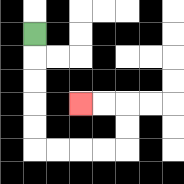{'start': '[1, 1]', 'end': '[3, 4]', 'path_directions': 'D,D,D,D,D,R,R,R,R,U,U,L,L', 'path_coordinates': '[[1, 1], [1, 2], [1, 3], [1, 4], [1, 5], [1, 6], [2, 6], [3, 6], [4, 6], [5, 6], [5, 5], [5, 4], [4, 4], [3, 4]]'}